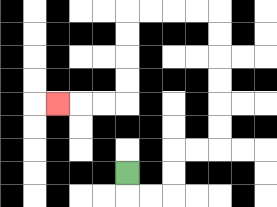{'start': '[5, 7]', 'end': '[2, 4]', 'path_directions': 'D,R,R,U,U,R,R,U,U,U,U,U,U,L,L,L,L,D,D,D,D,L,L,L', 'path_coordinates': '[[5, 7], [5, 8], [6, 8], [7, 8], [7, 7], [7, 6], [8, 6], [9, 6], [9, 5], [9, 4], [9, 3], [9, 2], [9, 1], [9, 0], [8, 0], [7, 0], [6, 0], [5, 0], [5, 1], [5, 2], [5, 3], [5, 4], [4, 4], [3, 4], [2, 4]]'}